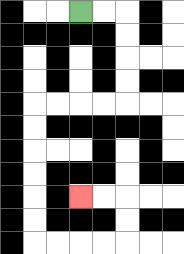{'start': '[3, 0]', 'end': '[3, 8]', 'path_directions': 'R,R,D,D,D,D,L,L,L,L,D,D,D,D,D,D,R,R,R,R,U,U,L,L', 'path_coordinates': '[[3, 0], [4, 0], [5, 0], [5, 1], [5, 2], [5, 3], [5, 4], [4, 4], [3, 4], [2, 4], [1, 4], [1, 5], [1, 6], [1, 7], [1, 8], [1, 9], [1, 10], [2, 10], [3, 10], [4, 10], [5, 10], [5, 9], [5, 8], [4, 8], [3, 8]]'}